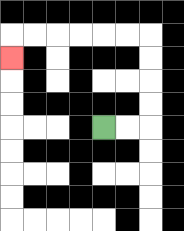{'start': '[4, 5]', 'end': '[0, 2]', 'path_directions': 'R,R,U,U,U,U,L,L,L,L,L,L,D', 'path_coordinates': '[[4, 5], [5, 5], [6, 5], [6, 4], [6, 3], [6, 2], [6, 1], [5, 1], [4, 1], [3, 1], [2, 1], [1, 1], [0, 1], [0, 2]]'}